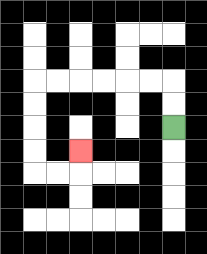{'start': '[7, 5]', 'end': '[3, 6]', 'path_directions': 'U,U,L,L,L,L,L,L,D,D,D,D,R,R,U', 'path_coordinates': '[[7, 5], [7, 4], [7, 3], [6, 3], [5, 3], [4, 3], [3, 3], [2, 3], [1, 3], [1, 4], [1, 5], [1, 6], [1, 7], [2, 7], [3, 7], [3, 6]]'}